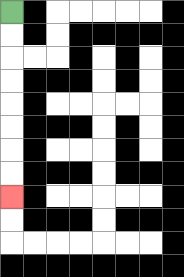{'start': '[0, 0]', 'end': '[0, 8]', 'path_directions': 'D,D,D,D,D,D,D,D', 'path_coordinates': '[[0, 0], [0, 1], [0, 2], [0, 3], [0, 4], [0, 5], [0, 6], [0, 7], [0, 8]]'}